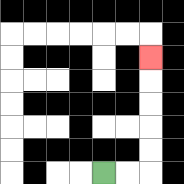{'start': '[4, 7]', 'end': '[6, 2]', 'path_directions': 'R,R,U,U,U,U,U', 'path_coordinates': '[[4, 7], [5, 7], [6, 7], [6, 6], [6, 5], [6, 4], [6, 3], [6, 2]]'}